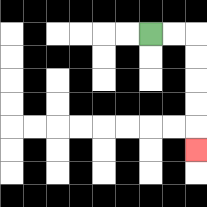{'start': '[6, 1]', 'end': '[8, 6]', 'path_directions': 'R,R,D,D,D,D,D', 'path_coordinates': '[[6, 1], [7, 1], [8, 1], [8, 2], [8, 3], [8, 4], [8, 5], [8, 6]]'}